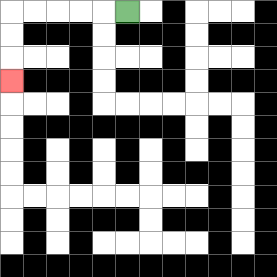{'start': '[5, 0]', 'end': '[0, 3]', 'path_directions': 'L,L,L,L,L,D,D,D', 'path_coordinates': '[[5, 0], [4, 0], [3, 0], [2, 0], [1, 0], [0, 0], [0, 1], [0, 2], [0, 3]]'}